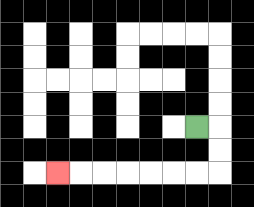{'start': '[8, 5]', 'end': '[2, 7]', 'path_directions': 'R,D,D,L,L,L,L,L,L,L', 'path_coordinates': '[[8, 5], [9, 5], [9, 6], [9, 7], [8, 7], [7, 7], [6, 7], [5, 7], [4, 7], [3, 7], [2, 7]]'}